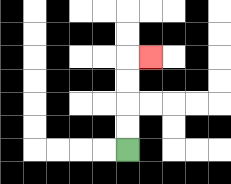{'start': '[5, 6]', 'end': '[6, 2]', 'path_directions': 'U,U,U,U,R', 'path_coordinates': '[[5, 6], [5, 5], [5, 4], [5, 3], [5, 2], [6, 2]]'}